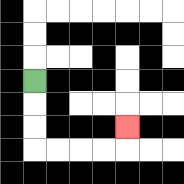{'start': '[1, 3]', 'end': '[5, 5]', 'path_directions': 'D,D,D,R,R,R,R,U', 'path_coordinates': '[[1, 3], [1, 4], [1, 5], [1, 6], [2, 6], [3, 6], [4, 6], [5, 6], [5, 5]]'}